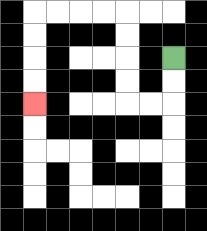{'start': '[7, 2]', 'end': '[1, 4]', 'path_directions': 'D,D,L,L,U,U,U,U,L,L,L,L,D,D,D,D', 'path_coordinates': '[[7, 2], [7, 3], [7, 4], [6, 4], [5, 4], [5, 3], [5, 2], [5, 1], [5, 0], [4, 0], [3, 0], [2, 0], [1, 0], [1, 1], [1, 2], [1, 3], [1, 4]]'}